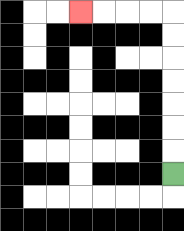{'start': '[7, 7]', 'end': '[3, 0]', 'path_directions': 'U,U,U,U,U,U,U,L,L,L,L', 'path_coordinates': '[[7, 7], [7, 6], [7, 5], [7, 4], [7, 3], [7, 2], [7, 1], [7, 0], [6, 0], [5, 0], [4, 0], [3, 0]]'}